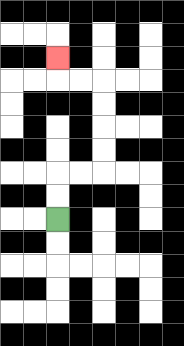{'start': '[2, 9]', 'end': '[2, 2]', 'path_directions': 'U,U,R,R,U,U,U,U,L,L,U', 'path_coordinates': '[[2, 9], [2, 8], [2, 7], [3, 7], [4, 7], [4, 6], [4, 5], [4, 4], [4, 3], [3, 3], [2, 3], [2, 2]]'}